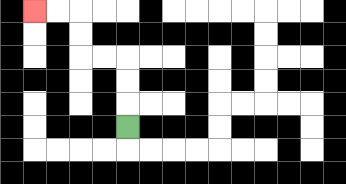{'start': '[5, 5]', 'end': '[1, 0]', 'path_directions': 'U,U,U,L,L,U,U,L,L', 'path_coordinates': '[[5, 5], [5, 4], [5, 3], [5, 2], [4, 2], [3, 2], [3, 1], [3, 0], [2, 0], [1, 0]]'}